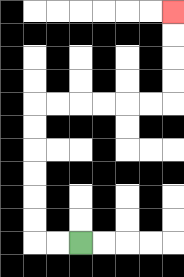{'start': '[3, 10]', 'end': '[7, 0]', 'path_directions': 'L,L,U,U,U,U,U,U,R,R,R,R,R,R,U,U,U,U', 'path_coordinates': '[[3, 10], [2, 10], [1, 10], [1, 9], [1, 8], [1, 7], [1, 6], [1, 5], [1, 4], [2, 4], [3, 4], [4, 4], [5, 4], [6, 4], [7, 4], [7, 3], [7, 2], [7, 1], [7, 0]]'}